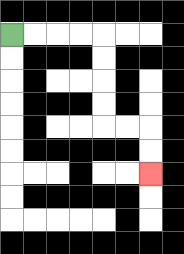{'start': '[0, 1]', 'end': '[6, 7]', 'path_directions': 'R,R,R,R,D,D,D,D,R,R,D,D', 'path_coordinates': '[[0, 1], [1, 1], [2, 1], [3, 1], [4, 1], [4, 2], [4, 3], [4, 4], [4, 5], [5, 5], [6, 5], [6, 6], [6, 7]]'}